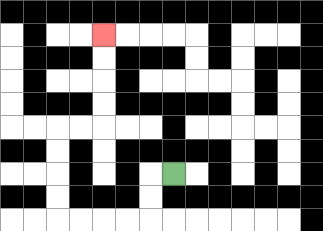{'start': '[7, 7]', 'end': '[4, 1]', 'path_directions': 'L,D,D,L,L,L,L,U,U,U,U,R,R,U,U,U,U', 'path_coordinates': '[[7, 7], [6, 7], [6, 8], [6, 9], [5, 9], [4, 9], [3, 9], [2, 9], [2, 8], [2, 7], [2, 6], [2, 5], [3, 5], [4, 5], [4, 4], [4, 3], [4, 2], [4, 1]]'}